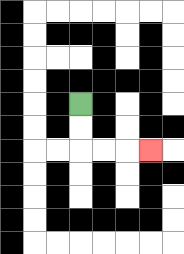{'start': '[3, 4]', 'end': '[6, 6]', 'path_directions': 'D,D,R,R,R', 'path_coordinates': '[[3, 4], [3, 5], [3, 6], [4, 6], [5, 6], [6, 6]]'}